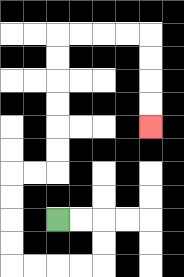{'start': '[2, 9]', 'end': '[6, 5]', 'path_directions': 'R,R,D,D,L,L,L,L,U,U,U,U,R,R,U,U,U,U,U,U,R,R,R,R,D,D,D,D', 'path_coordinates': '[[2, 9], [3, 9], [4, 9], [4, 10], [4, 11], [3, 11], [2, 11], [1, 11], [0, 11], [0, 10], [0, 9], [0, 8], [0, 7], [1, 7], [2, 7], [2, 6], [2, 5], [2, 4], [2, 3], [2, 2], [2, 1], [3, 1], [4, 1], [5, 1], [6, 1], [6, 2], [6, 3], [6, 4], [6, 5]]'}